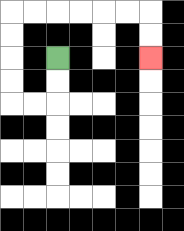{'start': '[2, 2]', 'end': '[6, 2]', 'path_directions': 'D,D,L,L,U,U,U,U,R,R,R,R,R,R,D,D', 'path_coordinates': '[[2, 2], [2, 3], [2, 4], [1, 4], [0, 4], [0, 3], [0, 2], [0, 1], [0, 0], [1, 0], [2, 0], [3, 0], [4, 0], [5, 0], [6, 0], [6, 1], [6, 2]]'}